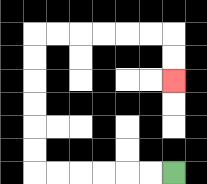{'start': '[7, 7]', 'end': '[7, 3]', 'path_directions': 'L,L,L,L,L,L,U,U,U,U,U,U,R,R,R,R,R,R,D,D', 'path_coordinates': '[[7, 7], [6, 7], [5, 7], [4, 7], [3, 7], [2, 7], [1, 7], [1, 6], [1, 5], [1, 4], [1, 3], [1, 2], [1, 1], [2, 1], [3, 1], [4, 1], [5, 1], [6, 1], [7, 1], [7, 2], [7, 3]]'}